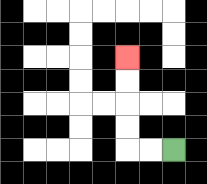{'start': '[7, 6]', 'end': '[5, 2]', 'path_directions': 'L,L,U,U,U,U', 'path_coordinates': '[[7, 6], [6, 6], [5, 6], [5, 5], [5, 4], [5, 3], [5, 2]]'}